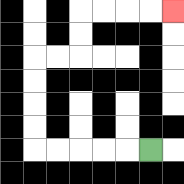{'start': '[6, 6]', 'end': '[7, 0]', 'path_directions': 'L,L,L,L,L,U,U,U,U,R,R,U,U,R,R,R,R', 'path_coordinates': '[[6, 6], [5, 6], [4, 6], [3, 6], [2, 6], [1, 6], [1, 5], [1, 4], [1, 3], [1, 2], [2, 2], [3, 2], [3, 1], [3, 0], [4, 0], [5, 0], [6, 0], [7, 0]]'}